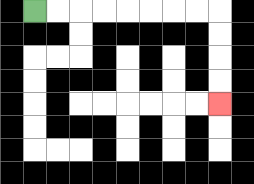{'start': '[1, 0]', 'end': '[9, 4]', 'path_directions': 'R,R,R,R,R,R,R,R,D,D,D,D', 'path_coordinates': '[[1, 0], [2, 0], [3, 0], [4, 0], [5, 0], [6, 0], [7, 0], [8, 0], [9, 0], [9, 1], [9, 2], [9, 3], [9, 4]]'}